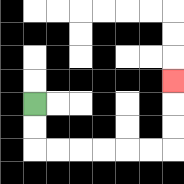{'start': '[1, 4]', 'end': '[7, 3]', 'path_directions': 'D,D,R,R,R,R,R,R,U,U,U', 'path_coordinates': '[[1, 4], [1, 5], [1, 6], [2, 6], [3, 6], [4, 6], [5, 6], [6, 6], [7, 6], [7, 5], [7, 4], [7, 3]]'}